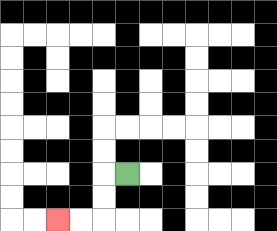{'start': '[5, 7]', 'end': '[2, 9]', 'path_directions': 'L,D,D,L,L', 'path_coordinates': '[[5, 7], [4, 7], [4, 8], [4, 9], [3, 9], [2, 9]]'}